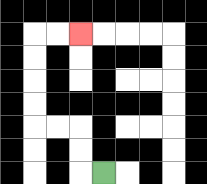{'start': '[4, 7]', 'end': '[3, 1]', 'path_directions': 'L,U,U,L,L,U,U,U,U,R,R', 'path_coordinates': '[[4, 7], [3, 7], [3, 6], [3, 5], [2, 5], [1, 5], [1, 4], [1, 3], [1, 2], [1, 1], [2, 1], [3, 1]]'}